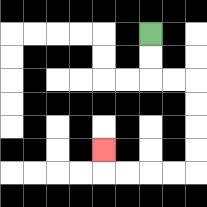{'start': '[6, 1]', 'end': '[4, 6]', 'path_directions': 'D,D,R,R,D,D,D,D,L,L,L,L,U', 'path_coordinates': '[[6, 1], [6, 2], [6, 3], [7, 3], [8, 3], [8, 4], [8, 5], [8, 6], [8, 7], [7, 7], [6, 7], [5, 7], [4, 7], [4, 6]]'}